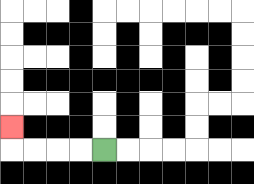{'start': '[4, 6]', 'end': '[0, 5]', 'path_directions': 'L,L,L,L,U', 'path_coordinates': '[[4, 6], [3, 6], [2, 6], [1, 6], [0, 6], [0, 5]]'}